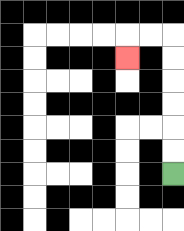{'start': '[7, 7]', 'end': '[5, 2]', 'path_directions': 'U,U,U,U,U,U,L,L,D', 'path_coordinates': '[[7, 7], [7, 6], [7, 5], [7, 4], [7, 3], [7, 2], [7, 1], [6, 1], [5, 1], [5, 2]]'}